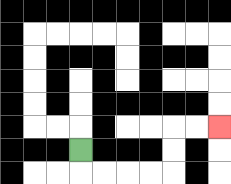{'start': '[3, 6]', 'end': '[9, 5]', 'path_directions': 'D,R,R,R,R,U,U,R,R', 'path_coordinates': '[[3, 6], [3, 7], [4, 7], [5, 7], [6, 7], [7, 7], [7, 6], [7, 5], [8, 5], [9, 5]]'}